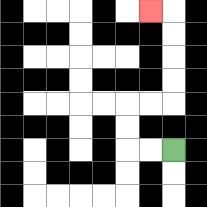{'start': '[7, 6]', 'end': '[6, 0]', 'path_directions': 'L,L,U,U,R,R,U,U,U,U,L', 'path_coordinates': '[[7, 6], [6, 6], [5, 6], [5, 5], [5, 4], [6, 4], [7, 4], [7, 3], [7, 2], [7, 1], [7, 0], [6, 0]]'}